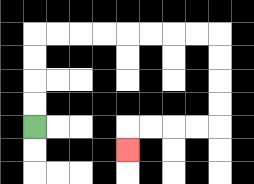{'start': '[1, 5]', 'end': '[5, 6]', 'path_directions': 'U,U,U,U,R,R,R,R,R,R,R,R,D,D,D,D,L,L,L,L,D', 'path_coordinates': '[[1, 5], [1, 4], [1, 3], [1, 2], [1, 1], [2, 1], [3, 1], [4, 1], [5, 1], [6, 1], [7, 1], [8, 1], [9, 1], [9, 2], [9, 3], [9, 4], [9, 5], [8, 5], [7, 5], [6, 5], [5, 5], [5, 6]]'}